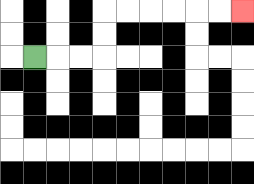{'start': '[1, 2]', 'end': '[10, 0]', 'path_directions': 'R,R,R,U,U,R,R,R,R,R,R', 'path_coordinates': '[[1, 2], [2, 2], [3, 2], [4, 2], [4, 1], [4, 0], [5, 0], [6, 0], [7, 0], [8, 0], [9, 0], [10, 0]]'}